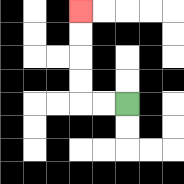{'start': '[5, 4]', 'end': '[3, 0]', 'path_directions': 'L,L,U,U,U,U', 'path_coordinates': '[[5, 4], [4, 4], [3, 4], [3, 3], [3, 2], [3, 1], [3, 0]]'}